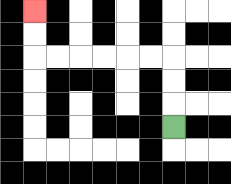{'start': '[7, 5]', 'end': '[1, 0]', 'path_directions': 'U,U,U,L,L,L,L,L,L,U,U', 'path_coordinates': '[[7, 5], [7, 4], [7, 3], [7, 2], [6, 2], [5, 2], [4, 2], [3, 2], [2, 2], [1, 2], [1, 1], [1, 0]]'}